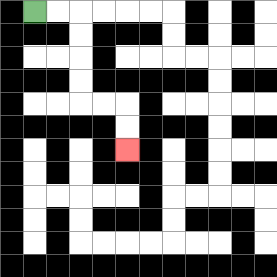{'start': '[1, 0]', 'end': '[5, 6]', 'path_directions': 'R,R,D,D,D,D,R,R,D,D', 'path_coordinates': '[[1, 0], [2, 0], [3, 0], [3, 1], [3, 2], [3, 3], [3, 4], [4, 4], [5, 4], [5, 5], [5, 6]]'}